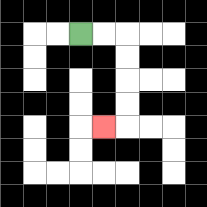{'start': '[3, 1]', 'end': '[4, 5]', 'path_directions': 'R,R,D,D,D,D,L', 'path_coordinates': '[[3, 1], [4, 1], [5, 1], [5, 2], [5, 3], [5, 4], [5, 5], [4, 5]]'}